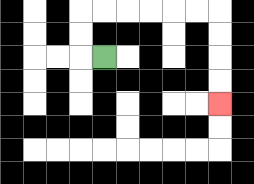{'start': '[4, 2]', 'end': '[9, 4]', 'path_directions': 'L,U,U,R,R,R,R,R,R,D,D,D,D', 'path_coordinates': '[[4, 2], [3, 2], [3, 1], [3, 0], [4, 0], [5, 0], [6, 0], [7, 0], [8, 0], [9, 0], [9, 1], [9, 2], [9, 3], [9, 4]]'}